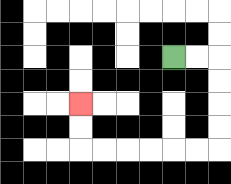{'start': '[7, 2]', 'end': '[3, 4]', 'path_directions': 'R,R,D,D,D,D,L,L,L,L,L,L,U,U', 'path_coordinates': '[[7, 2], [8, 2], [9, 2], [9, 3], [9, 4], [9, 5], [9, 6], [8, 6], [7, 6], [6, 6], [5, 6], [4, 6], [3, 6], [3, 5], [3, 4]]'}